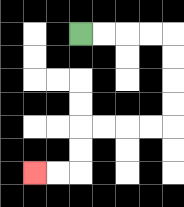{'start': '[3, 1]', 'end': '[1, 7]', 'path_directions': 'R,R,R,R,D,D,D,D,L,L,L,L,D,D,L,L', 'path_coordinates': '[[3, 1], [4, 1], [5, 1], [6, 1], [7, 1], [7, 2], [7, 3], [7, 4], [7, 5], [6, 5], [5, 5], [4, 5], [3, 5], [3, 6], [3, 7], [2, 7], [1, 7]]'}